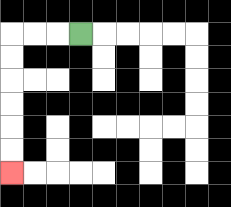{'start': '[3, 1]', 'end': '[0, 7]', 'path_directions': 'L,L,L,D,D,D,D,D,D', 'path_coordinates': '[[3, 1], [2, 1], [1, 1], [0, 1], [0, 2], [0, 3], [0, 4], [0, 5], [0, 6], [0, 7]]'}